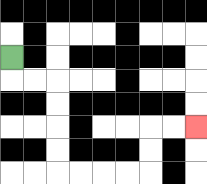{'start': '[0, 2]', 'end': '[8, 5]', 'path_directions': 'D,R,R,D,D,D,D,R,R,R,R,U,U,R,R', 'path_coordinates': '[[0, 2], [0, 3], [1, 3], [2, 3], [2, 4], [2, 5], [2, 6], [2, 7], [3, 7], [4, 7], [5, 7], [6, 7], [6, 6], [6, 5], [7, 5], [8, 5]]'}